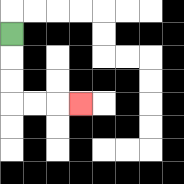{'start': '[0, 1]', 'end': '[3, 4]', 'path_directions': 'D,D,D,R,R,R', 'path_coordinates': '[[0, 1], [0, 2], [0, 3], [0, 4], [1, 4], [2, 4], [3, 4]]'}